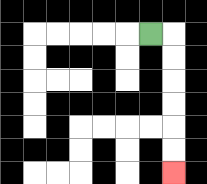{'start': '[6, 1]', 'end': '[7, 7]', 'path_directions': 'R,D,D,D,D,D,D', 'path_coordinates': '[[6, 1], [7, 1], [7, 2], [7, 3], [7, 4], [7, 5], [7, 6], [7, 7]]'}